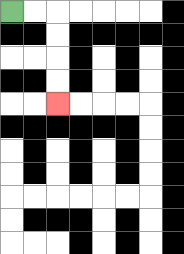{'start': '[0, 0]', 'end': '[2, 4]', 'path_directions': 'R,R,D,D,D,D', 'path_coordinates': '[[0, 0], [1, 0], [2, 0], [2, 1], [2, 2], [2, 3], [2, 4]]'}